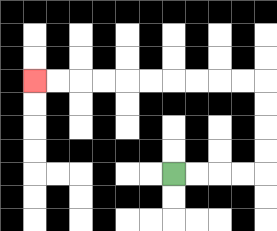{'start': '[7, 7]', 'end': '[1, 3]', 'path_directions': 'R,R,R,R,U,U,U,U,L,L,L,L,L,L,L,L,L,L', 'path_coordinates': '[[7, 7], [8, 7], [9, 7], [10, 7], [11, 7], [11, 6], [11, 5], [11, 4], [11, 3], [10, 3], [9, 3], [8, 3], [7, 3], [6, 3], [5, 3], [4, 3], [3, 3], [2, 3], [1, 3]]'}